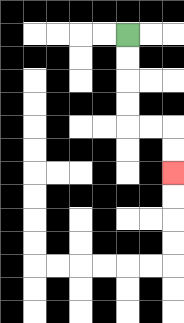{'start': '[5, 1]', 'end': '[7, 7]', 'path_directions': 'D,D,D,D,R,R,D,D', 'path_coordinates': '[[5, 1], [5, 2], [5, 3], [5, 4], [5, 5], [6, 5], [7, 5], [7, 6], [7, 7]]'}